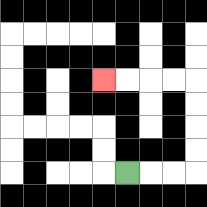{'start': '[5, 7]', 'end': '[4, 3]', 'path_directions': 'R,R,R,U,U,U,U,L,L,L,L', 'path_coordinates': '[[5, 7], [6, 7], [7, 7], [8, 7], [8, 6], [8, 5], [8, 4], [8, 3], [7, 3], [6, 3], [5, 3], [4, 3]]'}